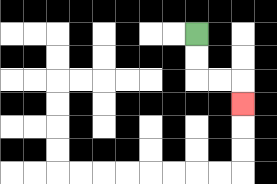{'start': '[8, 1]', 'end': '[10, 4]', 'path_directions': 'D,D,R,R,D', 'path_coordinates': '[[8, 1], [8, 2], [8, 3], [9, 3], [10, 3], [10, 4]]'}